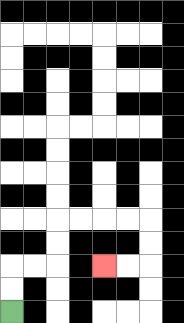{'start': '[0, 13]', 'end': '[4, 11]', 'path_directions': 'U,U,R,R,U,U,R,R,R,R,D,D,L,L', 'path_coordinates': '[[0, 13], [0, 12], [0, 11], [1, 11], [2, 11], [2, 10], [2, 9], [3, 9], [4, 9], [5, 9], [6, 9], [6, 10], [6, 11], [5, 11], [4, 11]]'}